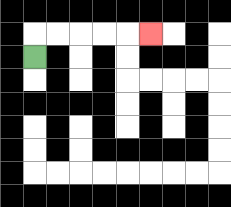{'start': '[1, 2]', 'end': '[6, 1]', 'path_directions': 'U,R,R,R,R,R', 'path_coordinates': '[[1, 2], [1, 1], [2, 1], [3, 1], [4, 1], [5, 1], [6, 1]]'}